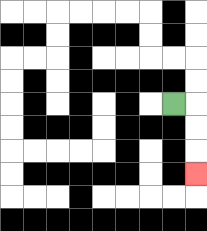{'start': '[7, 4]', 'end': '[8, 7]', 'path_directions': 'R,D,D,D', 'path_coordinates': '[[7, 4], [8, 4], [8, 5], [8, 6], [8, 7]]'}